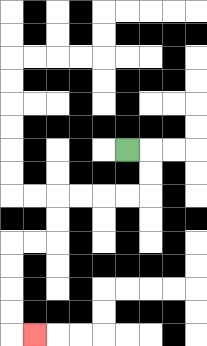{'start': '[5, 6]', 'end': '[1, 14]', 'path_directions': 'R,D,D,L,L,L,L,D,D,L,L,D,D,D,D,R', 'path_coordinates': '[[5, 6], [6, 6], [6, 7], [6, 8], [5, 8], [4, 8], [3, 8], [2, 8], [2, 9], [2, 10], [1, 10], [0, 10], [0, 11], [0, 12], [0, 13], [0, 14], [1, 14]]'}